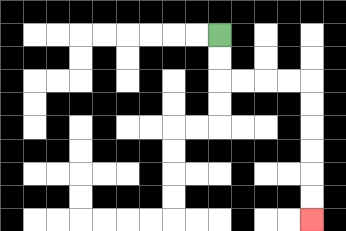{'start': '[9, 1]', 'end': '[13, 9]', 'path_directions': 'D,D,R,R,R,R,D,D,D,D,D,D', 'path_coordinates': '[[9, 1], [9, 2], [9, 3], [10, 3], [11, 3], [12, 3], [13, 3], [13, 4], [13, 5], [13, 6], [13, 7], [13, 8], [13, 9]]'}